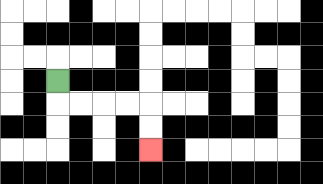{'start': '[2, 3]', 'end': '[6, 6]', 'path_directions': 'D,R,R,R,R,D,D', 'path_coordinates': '[[2, 3], [2, 4], [3, 4], [4, 4], [5, 4], [6, 4], [6, 5], [6, 6]]'}